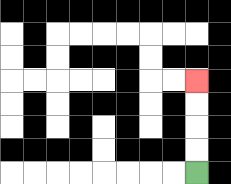{'start': '[8, 7]', 'end': '[8, 3]', 'path_directions': 'U,U,U,U', 'path_coordinates': '[[8, 7], [8, 6], [8, 5], [8, 4], [8, 3]]'}